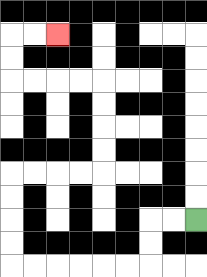{'start': '[8, 9]', 'end': '[2, 1]', 'path_directions': 'L,L,D,D,L,L,L,L,L,L,U,U,U,U,R,R,R,R,U,U,U,U,L,L,L,L,U,U,R,R', 'path_coordinates': '[[8, 9], [7, 9], [6, 9], [6, 10], [6, 11], [5, 11], [4, 11], [3, 11], [2, 11], [1, 11], [0, 11], [0, 10], [0, 9], [0, 8], [0, 7], [1, 7], [2, 7], [3, 7], [4, 7], [4, 6], [4, 5], [4, 4], [4, 3], [3, 3], [2, 3], [1, 3], [0, 3], [0, 2], [0, 1], [1, 1], [2, 1]]'}